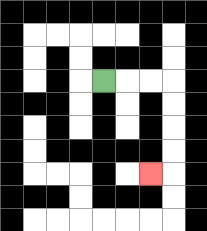{'start': '[4, 3]', 'end': '[6, 7]', 'path_directions': 'R,R,R,D,D,D,D,L', 'path_coordinates': '[[4, 3], [5, 3], [6, 3], [7, 3], [7, 4], [7, 5], [7, 6], [7, 7], [6, 7]]'}